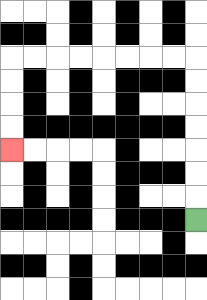{'start': '[8, 9]', 'end': '[0, 6]', 'path_directions': 'U,U,U,U,U,U,U,L,L,L,L,L,L,L,L,D,D,D,D', 'path_coordinates': '[[8, 9], [8, 8], [8, 7], [8, 6], [8, 5], [8, 4], [8, 3], [8, 2], [7, 2], [6, 2], [5, 2], [4, 2], [3, 2], [2, 2], [1, 2], [0, 2], [0, 3], [0, 4], [0, 5], [0, 6]]'}